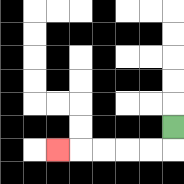{'start': '[7, 5]', 'end': '[2, 6]', 'path_directions': 'D,L,L,L,L,L', 'path_coordinates': '[[7, 5], [7, 6], [6, 6], [5, 6], [4, 6], [3, 6], [2, 6]]'}